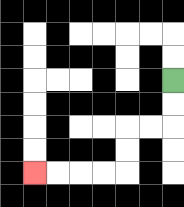{'start': '[7, 3]', 'end': '[1, 7]', 'path_directions': 'D,D,L,L,D,D,L,L,L,L', 'path_coordinates': '[[7, 3], [7, 4], [7, 5], [6, 5], [5, 5], [5, 6], [5, 7], [4, 7], [3, 7], [2, 7], [1, 7]]'}